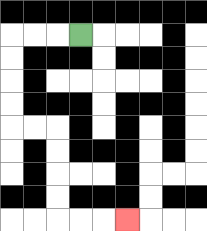{'start': '[3, 1]', 'end': '[5, 9]', 'path_directions': 'L,L,L,D,D,D,D,R,R,D,D,D,D,R,R,R', 'path_coordinates': '[[3, 1], [2, 1], [1, 1], [0, 1], [0, 2], [0, 3], [0, 4], [0, 5], [1, 5], [2, 5], [2, 6], [2, 7], [2, 8], [2, 9], [3, 9], [4, 9], [5, 9]]'}